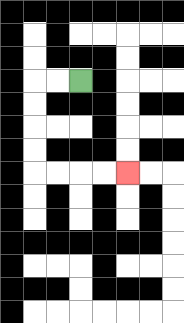{'start': '[3, 3]', 'end': '[5, 7]', 'path_directions': 'L,L,D,D,D,D,R,R,R,R', 'path_coordinates': '[[3, 3], [2, 3], [1, 3], [1, 4], [1, 5], [1, 6], [1, 7], [2, 7], [3, 7], [4, 7], [5, 7]]'}